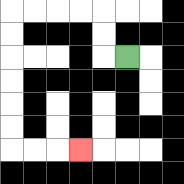{'start': '[5, 2]', 'end': '[3, 6]', 'path_directions': 'L,U,U,L,L,L,L,D,D,D,D,D,D,R,R,R', 'path_coordinates': '[[5, 2], [4, 2], [4, 1], [4, 0], [3, 0], [2, 0], [1, 0], [0, 0], [0, 1], [0, 2], [0, 3], [0, 4], [0, 5], [0, 6], [1, 6], [2, 6], [3, 6]]'}